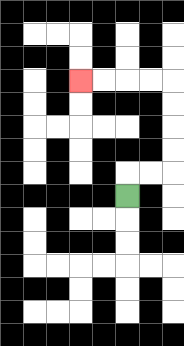{'start': '[5, 8]', 'end': '[3, 3]', 'path_directions': 'U,R,R,U,U,U,U,L,L,L,L', 'path_coordinates': '[[5, 8], [5, 7], [6, 7], [7, 7], [7, 6], [7, 5], [7, 4], [7, 3], [6, 3], [5, 3], [4, 3], [3, 3]]'}